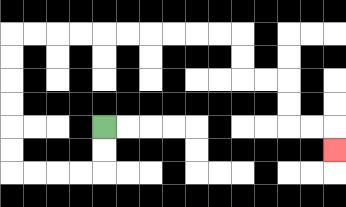{'start': '[4, 5]', 'end': '[14, 6]', 'path_directions': 'D,D,L,L,L,L,U,U,U,U,U,U,R,R,R,R,R,R,R,R,R,R,D,D,R,R,D,D,R,R,D', 'path_coordinates': '[[4, 5], [4, 6], [4, 7], [3, 7], [2, 7], [1, 7], [0, 7], [0, 6], [0, 5], [0, 4], [0, 3], [0, 2], [0, 1], [1, 1], [2, 1], [3, 1], [4, 1], [5, 1], [6, 1], [7, 1], [8, 1], [9, 1], [10, 1], [10, 2], [10, 3], [11, 3], [12, 3], [12, 4], [12, 5], [13, 5], [14, 5], [14, 6]]'}